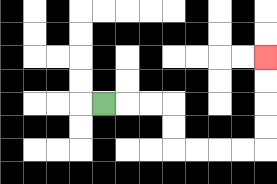{'start': '[4, 4]', 'end': '[11, 2]', 'path_directions': 'R,R,R,D,D,R,R,R,R,U,U,U,U', 'path_coordinates': '[[4, 4], [5, 4], [6, 4], [7, 4], [7, 5], [7, 6], [8, 6], [9, 6], [10, 6], [11, 6], [11, 5], [11, 4], [11, 3], [11, 2]]'}